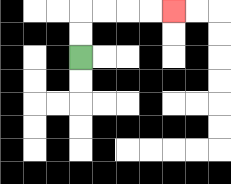{'start': '[3, 2]', 'end': '[7, 0]', 'path_directions': 'U,U,R,R,R,R', 'path_coordinates': '[[3, 2], [3, 1], [3, 0], [4, 0], [5, 0], [6, 0], [7, 0]]'}